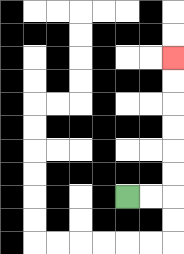{'start': '[5, 8]', 'end': '[7, 2]', 'path_directions': 'R,R,U,U,U,U,U,U', 'path_coordinates': '[[5, 8], [6, 8], [7, 8], [7, 7], [7, 6], [7, 5], [7, 4], [7, 3], [7, 2]]'}